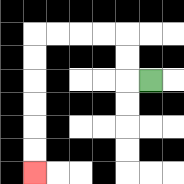{'start': '[6, 3]', 'end': '[1, 7]', 'path_directions': 'L,U,U,L,L,L,L,D,D,D,D,D,D', 'path_coordinates': '[[6, 3], [5, 3], [5, 2], [5, 1], [4, 1], [3, 1], [2, 1], [1, 1], [1, 2], [1, 3], [1, 4], [1, 5], [1, 6], [1, 7]]'}